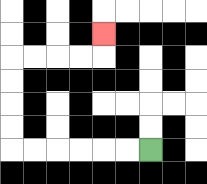{'start': '[6, 6]', 'end': '[4, 1]', 'path_directions': 'L,L,L,L,L,L,U,U,U,U,R,R,R,R,U', 'path_coordinates': '[[6, 6], [5, 6], [4, 6], [3, 6], [2, 6], [1, 6], [0, 6], [0, 5], [0, 4], [0, 3], [0, 2], [1, 2], [2, 2], [3, 2], [4, 2], [4, 1]]'}